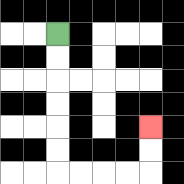{'start': '[2, 1]', 'end': '[6, 5]', 'path_directions': 'D,D,D,D,D,D,R,R,R,R,U,U', 'path_coordinates': '[[2, 1], [2, 2], [2, 3], [2, 4], [2, 5], [2, 6], [2, 7], [3, 7], [4, 7], [5, 7], [6, 7], [6, 6], [6, 5]]'}